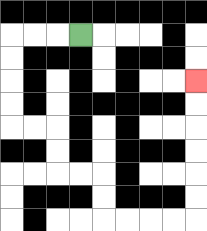{'start': '[3, 1]', 'end': '[8, 3]', 'path_directions': 'L,L,L,D,D,D,D,R,R,D,D,R,R,D,D,R,R,R,R,U,U,U,U,U,U', 'path_coordinates': '[[3, 1], [2, 1], [1, 1], [0, 1], [0, 2], [0, 3], [0, 4], [0, 5], [1, 5], [2, 5], [2, 6], [2, 7], [3, 7], [4, 7], [4, 8], [4, 9], [5, 9], [6, 9], [7, 9], [8, 9], [8, 8], [8, 7], [8, 6], [8, 5], [8, 4], [8, 3]]'}